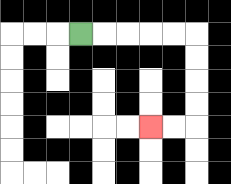{'start': '[3, 1]', 'end': '[6, 5]', 'path_directions': 'R,R,R,R,R,D,D,D,D,L,L', 'path_coordinates': '[[3, 1], [4, 1], [5, 1], [6, 1], [7, 1], [8, 1], [8, 2], [8, 3], [8, 4], [8, 5], [7, 5], [6, 5]]'}